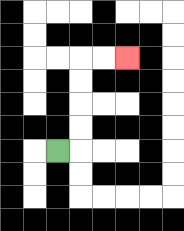{'start': '[2, 6]', 'end': '[5, 2]', 'path_directions': 'R,U,U,U,U,R,R', 'path_coordinates': '[[2, 6], [3, 6], [3, 5], [3, 4], [3, 3], [3, 2], [4, 2], [5, 2]]'}